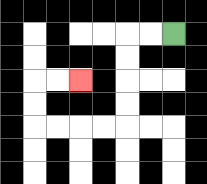{'start': '[7, 1]', 'end': '[3, 3]', 'path_directions': 'L,L,D,D,D,D,L,L,L,L,U,U,R,R', 'path_coordinates': '[[7, 1], [6, 1], [5, 1], [5, 2], [5, 3], [5, 4], [5, 5], [4, 5], [3, 5], [2, 5], [1, 5], [1, 4], [1, 3], [2, 3], [3, 3]]'}